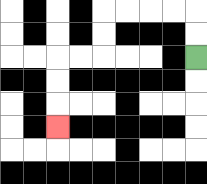{'start': '[8, 2]', 'end': '[2, 5]', 'path_directions': 'U,U,L,L,L,L,D,D,L,L,D,D,D', 'path_coordinates': '[[8, 2], [8, 1], [8, 0], [7, 0], [6, 0], [5, 0], [4, 0], [4, 1], [4, 2], [3, 2], [2, 2], [2, 3], [2, 4], [2, 5]]'}